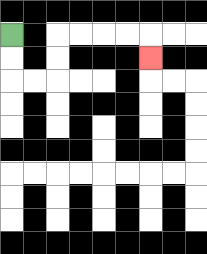{'start': '[0, 1]', 'end': '[6, 2]', 'path_directions': 'D,D,R,R,U,U,R,R,R,R,D', 'path_coordinates': '[[0, 1], [0, 2], [0, 3], [1, 3], [2, 3], [2, 2], [2, 1], [3, 1], [4, 1], [5, 1], [6, 1], [6, 2]]'}